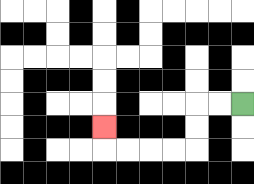{'start': '[10, 4]', 'end': '[4, 5]', 'path_directions': 'L,L,D,D,L,L,L,L,U', 'path_coordinates': '[[10, 4], [9, 4], [8, 4], [8, 5], [8, 6], [7, 6], [6, 6], [5, 6], [4, 6], [4, 5]]'}